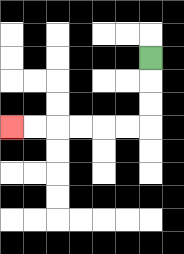{'start': '[6, 2]', 'end': '[0, 5]', 'path_directions': 'D,D,D,L,L,L,L,L,L', 'path_coordinates': '[[6, 2], [6, 3], [6, 4], [6, 5], [5, 5], [4, 5], [3, 5], [2, 5], [1, 5], [0, 5]]'}